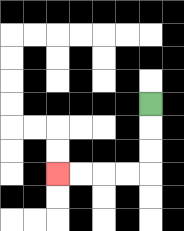{'start': '[6, 4]', 'end': '[2, 7]', 'path_directions': 'D,D,D,L,L,L,L', 'path_coordinates': '[[6, 4], [6, 5], [6, 6], [6, 7], [5, 7], [4, 7], [3, 7], [2, 7]]'}